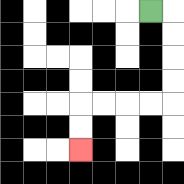{'start': '[6, 0]', 'end': '[3, 6]', 'path_directions': 'R,D,D,D,D,L,L,L,L,D,D', 'path_coordinates': '[[6, 0], [7, 0], [7, 1], [7, 2], [7, 3], [7, 4], [6, 4], [5, 4], [4, 4], [3, 4], [3, 5], [3, 6]]'}